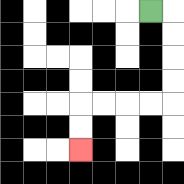{'start': '[6, 0]', 'end': '[3, 6]', 'path_directions': 'R,D,D,D,D,L,L,L,L,D,D', 'path_coordinates': '[[6, 0], [7, 0], [7, 1], [7, 2], [7, 3], [7, 4], [6, 4], [5, 4], [4, 4], [3, 4], [3, 5], [3, 6]]'}